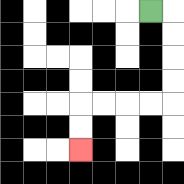{'start': '[6, 0]', 'end': '[3, 6]', 'path_directions': 'R,D,D,D,D,L,L,L,L,D,D', 'path_coordinates': '[[6, 0], [7, 0], [7, 1], [7, 2], [7, 3], [7, 4], [6, 4], [5, 4], [4, 4], [3, 4], [3, 5], [3, 6]]'}